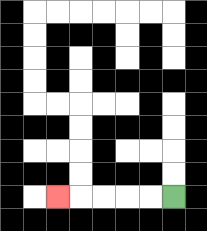{'start': '[7, 8]', 'end': '[2, 8]', 'path_directions': 'L,L,L,L,L', 'path_coordinates': '[[7, 8], [6, 8], [5, 8], [4, 8], [3, 8], [2, 8]]'}